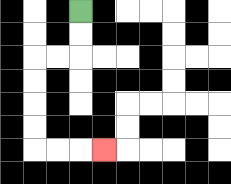{'start': '[3, 0]', 'end': '[4, 6]', 'path_directions': 'D,D,L,L,D,D,D,D,R,R,R', 'path_coordinates': '[[3, 0], [3, 1], [3, 2], [2, 2], [1, 2], [1, 3], [1, 4], [1, 5], [1, 6], [2, 6], [3, 6], [4, 6]]'}